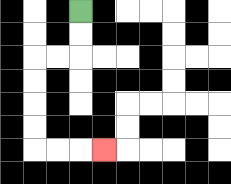{'start': '[3, 0]', 'end': '[4, 6]', 'path_directions': 'D,D,L,L,D,D,D,D,R,R,R', 'path_coordinates': '[[3, 0], [3, 1], [3, 2], [2, 2], [1, 2], [1, 3], [1, 4], [1, 5], [1, 6], [2, 6], [3, 6], [4, 6]]'}